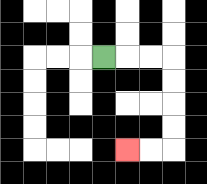{'start': '[4, 2]', 'end': '[5, 6]', 'path_directions': 'R,R,R,D,D,D,D,L,L', 'path_coordinates': '[[4, 2], [5, 2], [6, 2], [7, 2], [7, 3], [7, 4], [7, 5], [7, 6], [6, 6], [5, 6]]'}